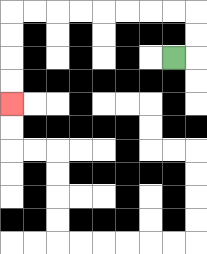{'start': '[7, 2]', 'end': '[0, 4]', 'path_directions': 'R,U,U,L,L,L,L,L,L,L,L,D,D,D,D', 'path_coordinates': '[[7, 2], [8, 2], [8, 1], [8, 0], [7, 0], [6, 0], [5, 0], [4, 0], [3, 0], [2, 0], [1, 0], [0, 0], [0, 1], [0, 2], [0, 3], [0, 4]]'}